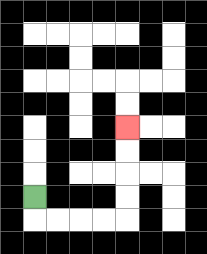{'start': '[1, 8]', 'end': '[5, 5]', 'path_directions': 'D,R,R,R,R,U,U,U,U', 'path_coordinates': '[[1, 8], [1, 9], [2, 9], [3, 9], [4, 9], [5, 9], [5, 8], [5, 7], [5, 6], [5, 5]]'}